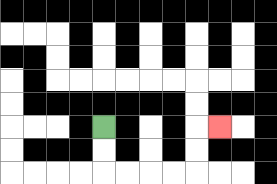{'start': '[4, 5]', 'end': '[9, 5]', 'path_directions': 'D,D,R,R,R,R,U,U,R', 'path_coordinates': '[[4, 5], [4, 6], [4, 7], [5, 7], [6, 7], [7, 7], [8, 7], [8, 6], [8, 5], [9, 5]]'}